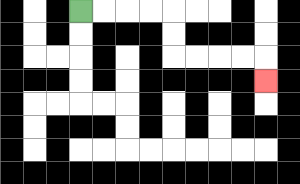{'start': '[3, 0]', 'end': '[11, 3]', 'path_directions': 'R,R,R,R,D,D,R,R,R,R,D', 'path_coordinates': '[[3, 0], [4, 0], [5, 0], [6, 0], [7, 0], [7, 1], [7, 2], [8, 2], [9, 2], [10, 2], [11, 2], [11, 3]]'}